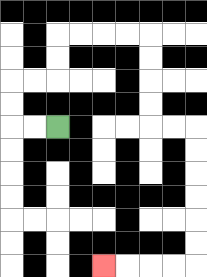{'start': '[2, 5]', 'end': '[4, 11]', 'path_directions': 'L,L,U,U,R,R,U,U,R,R,R,R,D,D,D,D,R,R,D,D,D,D,D,D,L,L,L,L', 'path_coordinates': '[[2, 5], [1, 5], [0, 5], [0, 4], [0, 3], [1, 3], [2, 3], [2, 2], [2, 1], [3, 1], [4, 1], [5, 1], [6, 1], [6, 2], [6, 3], [6, 4], [6, 5], [7, 5], [8, 5], [8, 6], [8, 7], [8, 8], [8, 9], [8, 10], [8, 11], [7, 11], [6, 11], [5, 11], [4, 11]]'}